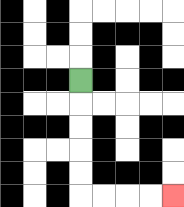{'start': '[3, 3]', 'end': '[7, 8]', 'path_directions': 'D,D,D,D,D,R,R,R,R', 'path_coordinates': '[[3, 3], [3, 4], [3, 5], [3, 6], [3, 7], [3, 8], [4, 8], [5, 8], [6, 8], [7, 8]]'}